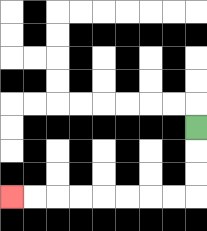{'start': '[8, 5]', 'end': '[0, 8]', 'path_directions': 'D,D,D,L,L,L,L,L,L,L,L', 'path_coordinates': '[[8, 5], [8, 6], [8, 7], [8, 8], [7, 8], [6, 8], [5, 8], [4, 8], [3, 8], [2, 8], [1, 8], [0, 8]]'}